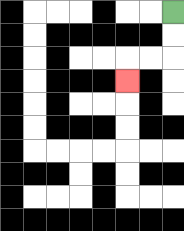{'start': '[7, 0]', 'end': '[5, 3]', 'path_directions': 'D,D,L,L,D', 'path_coordinates': '[[7, 0], [7, 1], [7, 2], [6, 2], [5, 2], [5, 3]]'}